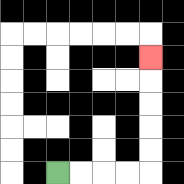{'start': '[2, 7]', 'end': '[6, 2]', 'path_directions': 'R,R,R,R,U,U,U,U,U', 'path_coordinates': '[[2, 7], [3, 7], [4, 7], [5, 7], [6, 7], [6, 6], [6, 5], [6, 4], [6, 3], [6, 2]]'}